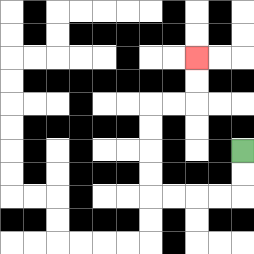{'start': '[10, 6]', 'end': '[8, 2]', 'path_directions': 'D,D,L,L,L,L,U,U,U,U,R,R,U,U', 'path_coordinates': '[[10, 6], [10, 7], [10, 8], [9, 8], [8, 8], [7, 8], [6, 8], [6, 7], [6, 6], [6, 5], [6, 4], [7, 4], [8, 4], [8, 3], [8, 2]]'}